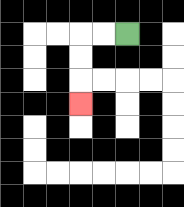{'start': '[5, 1]', 'end': '[3, 4]', 'path_directions': 'L,L,D,D,D', 'path_coordinates': '[[5, 1], [4, 1], [3, 1], [3, 2], [3, 3], [3, 4]]'}